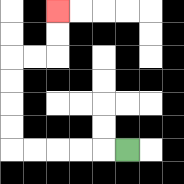{'start': '[5, 6]', 'end': '[2, 0]', 'path_directions': 'L,L,L,L,L,U,U,U,U,R,R,U,U', 'path_coordinates': '[[5, 6], [4, 6], [3, 6], [2, 6], [1, 6], [0, 6], [0, 5], [0, 4], [0, 3], [0, 2], [1, 2], [2, 2], [2, 1], [2, 0]]'}